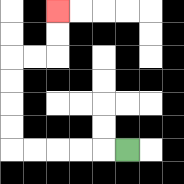{'start': '[5, 6]', 'end': '[2, 0]', 'path_directions': 'L,L,L,L,L,U,U,U,U,R,R,U,U', 'path_coordinates': '[[5, 6], [4, 6], [3, 6], [2, 6], [1, 6], [0, 6], [0, 5], [0, 4], [0, 3], [0, 2], [1, 2], [2, 2], [2, 1], [2, 0]]'}